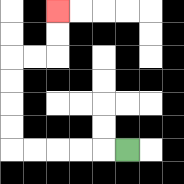{'start': '[5, 6]', 'end': '[2, 0]', 'path_directions': 'L,L,L,L,L,U,U,U,U,R,R,U,U', 'path_coordinates': '[[5, 6], [4, 6], [3, 6], [2, 6], [1, 6], [0, 6], [0, 5], [0, 4], [0, 3], [0, 2], [1, 2], [2, 2], [2, 1], [2, 0]]'}